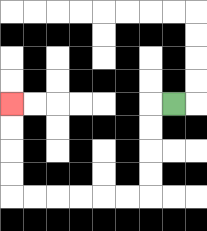{'start': '[7, 4]', 'end': '[0, 4]', 'path_directions': 'L,D,D,D,D,L,L,L,L,L,L,U,U,U,U', 'path_coordinates': '[[7, 4], [6, 4], [6, 5], [6, 6], [6, 7], [6, 8], [5, 8], [4, 8], [3, 8], [2, 8], [1, 8], [0, 8], [0, 7], [0, 6], [0, 5], [0, 4]]'}